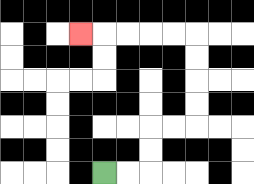{'start': '[4, 7]', 'end': '[3, 1]', 'path_directions': 'R,R,U,U,R,R,U,U,U,U,L,L,L,L,L', 'path_coordinates': '[[4, 7], [5, 7], [6, 7], [6, 6], [6, 5], [7, 5], [8, 5], [8, 4], [8, 3], [8, 2], [8, 1], [7, 1], [6, 1], [5, 1], [4, 1], [3, 1]]'}